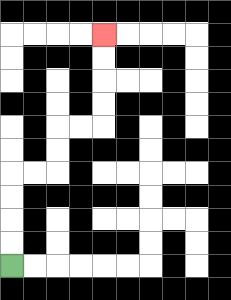{'start': '[0, 11]', 'end': '[4, 1]', 'path_directions': 'U,U,U,U,R,R,U,U,R,R,U,U,U,U', 'path_coordinates': '[[0, 11], [0, 10], [0, 9], [0, 8], [0, 7], [1, 7], [2, 7], [2, 6], [2, 5], [3, 5], [4, 5], [4, 4], [4, 3], [4, 2], [4, 1]]'}